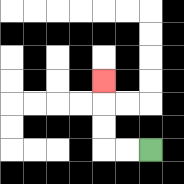{'start': '[6, 6]', 'end': '[4, 3]', 'path_directions': 'L,L,U,U,U', 'path_coordinates': '[[6, 6], [5, 6], [4, 6], [4, 5], [4, 4], [4, 3]]'}